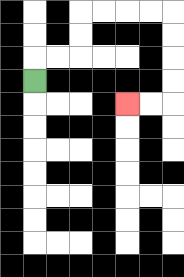{'start': '[1, 3]', 'end': '[5, 4]', 'path_directions': 'U,R,R,U,U,R,R,R,R,D,D,D,D,L,L', 'path_coordinates': '[[1, 3], [1, 2], [2, 2], [3, 2], [3, 1], [3, 0], [4, 0], [5, 0], [6, 0], [7, 0], [7, 1], [7, 2], [7, 3], [7, 4], [6, 4], [5, 4]]'}